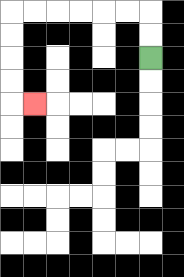{'start': '[6, 2]', 'end': '[1, 4]', 'path_directions': 'U,U,L,L,L,L,L,L,D,D,D,D,R', 'path_coordinates': '[[6, 2], [6, 1], [6, 0], [5, 0], [4, 0], [3, 0], [2, 0], [1, 0], [0, 0], [0, 1], [0, 2], [0, 3], [0, 4], [1, 4]]'}